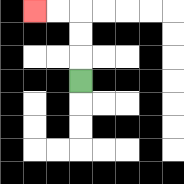{'start': '[3, 3]', 'end': '[1, 0]', 'path_directions': 'U,U,U,L,L', 'path_coordinates': '[[3, 3], [3, 2], [3, 1], [3, 0], [2, 0], [1, 0]]'}